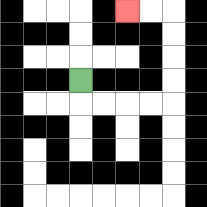{'start': '[3, 3]', 'end': '[5, 0]', 'path_directions': 'D,R,R,R,R,U,U,U,U,L,L', 'path_coordinates': '[[3, 3], [3, 4], [4, 4], [5, 4], [6, 4], [7, 4], [7, 3], [7, 2], [7, 1], [7, 0], [6, 0], [5, 0]]'}